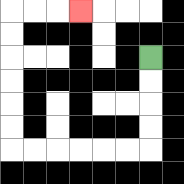{'start': '[6, 2]', 'end': '[3, 0]', 'path_directions': 'D,D,D,D,L,L,L,L,L,L,U,U,U,U,U,U,R,R,R', 'path_coordinates': '[[6, 2], [6, 3], [6, 4], [6, 5], [6, 6], [5, 6], [4, 6], [3, 6], [2, 6], [1, 6], [0, 6], [0, 5], [0, 4], [0, 3], [0, 2], [0, 1], [0, 0], [1, 0], [2, 0], [3, 0]]'}